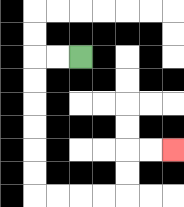{'start': '[3, 2]', 'end': '[7, 6]', 'path_directions': 'L,L,D,D,D,D,D,D,R,R,R,R,U,U,R,R', 'path_coordinates': '[[3, 2], [2, 2], [1, 2], [1, 3], [1, 4], [1, 5], [1, 6], [1, 7], [1, 8], [2, 8], [3, 8], [4, 8], [5, 8], [5, 7], [5, 6], [6, 6], [7, 6]]'}